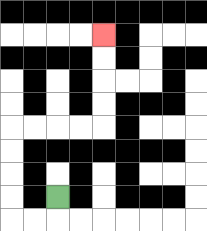{'start': '[2, 8]', 'end': '[4, 1]', 'path_directions': 'D,L,L,U,U,U,U,R,R,R,R,U,U,U,U', 'path_coordinates': '[[2, 8], [2, 9], [1, 9], [0, 9], [0, 8], [0, 7], [0, 6], [0, 5], [1, 5], [2, 5], [3, 5], [4, 5], [4, 4], [4, 3], [4, 2], [4, 1]]'}